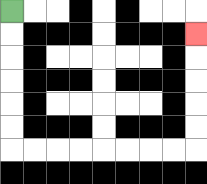{'start': '[0, 0]', 'end': '[8, 1]', 'path_directions': 'D,D,D,D,D,D,R,R,R,R,R,R,R,R,U,U,U,U,U', 'path_coordinates': '[[0, 0], [0, 1], [0, 2], [0, 3], [0, 4], [0, 5], [0, 6], [1, 6], [2, 6], [3, 6], [4, 6], [5, 6], [6, 6], [7, 6], [8, 6], [8, 5], [8, 4], [8, 3], [8, 2], [8, 1]]'}